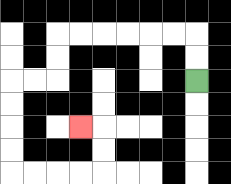{'start': '[8, 3]', 'end': '[3, 5]', 'path_directions': 'U,U,L,L,L,L,L,L,D,D,L,L,D,D,D,D,R,R,R,R,U,U,L', 'path_coordinates': '[[8, 3], [8, 2], [8, 1], [7, 1], [6, 1], [5, 1], [4, 1], [3, 1], [2, 1], [2, 2], [2, 3], [1, 3], [0, 3], [0, 4], [0, 5], [0, 6], [0, 7], [1, 7], [2, 7], [3, 7], [4, 7], [4, 6], [4, 5], [3, 5]]'}